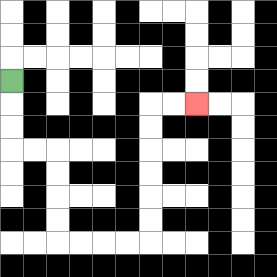{'start': '[0, 3]', 'end': '[8, 4]', 'path_directions': 'D,D,D,R,R,D,D,D,D,R,R,R,R,U,U,U,U,U,U,R,R', 'path_coordinates': '[[0, 3], [0, 4], [0, 5], [0, 6], [1, 6], [2, 6], [2, 7], [2, 8], [2, 9], [2, 10], [3, 10], [4, 10], [5, 10], [6, 10], [6, 9], [6, 8], [6, 7], [6, 6], [6, 5], [6, 4], [7, 4], [8, 4]]'}